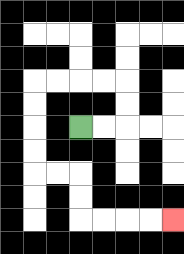{'start': '[3, 5]', 'end': '[7, 9]', 'path_directions': 'R,R,U,U,L,L,L,L,D,D,D,D,R,R,D,D,R,R,R,R', 'path_coordinates': '[[3, 5], [4, 5], [5, 5], [5, 4], [5, 3], [4, 3], [3, 3], [2, 3], [1, 3], [1, 4], [1, 5], [1, 6], [1, 7], [2, 7], [3, 7], [3, 8], [3, 9], [4, 9], [5, 9], [6, 9], [7, 9]]'}